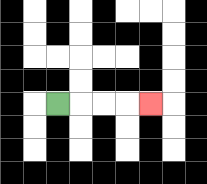{'start': '[2, 4]', 'end': '[6, 4]', 'path_directions': 'R,R,R,R', 'path_coordinates': '[[2, 4], [3, 4], [4, 4], [5, 4], [6, 4]]'}